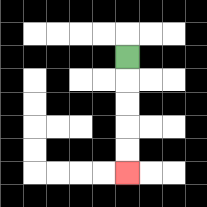{'start': '[5, 2]', 'end': '[5, 7]', 'path_directions': 'D,D,D,D,D', 'path_coordinates': '[[5, 2], [5, 3], [5, 4], [5, 5], [5, 6], [5, 7]]'}